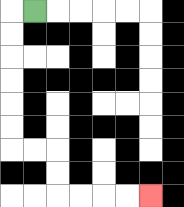{'start': '[1, 0]', 'end': '[6, 8]', 'path_directions': 'L,D,D,D,D,D,D,R,R,D,D,R,R,R,R', 'path_coordinates': '[[1, 0], [0, 0], [0, 1], [0, 2], [0, 3], [0, 4], [0, 5], [0, 6], [1, 6], [2, 6], [2, 7], [2, 8], [3, 8], [4, 8], [5, 8], [6, 8]]'}